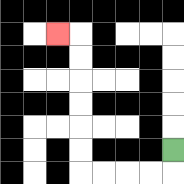{'start': '[7, 6]', 'end': '[2, 1]', 'path_directions': 'D,L,L,L,L,U,U,U,U,U,U,L', 'path_coordinates': '[[7, 6], [7, 7], [6, 7], [5, 7], [4, 7], [3, 7], [3, 6], [3, 5], [3, 4], [3, 3], [3, 2], [3, 1], [2, 1]]'}